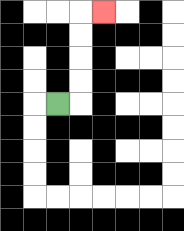{'start': '[2, 4]', 'end': '[4, 0]', 'path_directions': 'R,U,U,U,U,R', 'path_coordinates': '[[2, 4], [3, 4], [3, 3], [3, 2], [3, 1], [3, 0], [4, 0]]'}